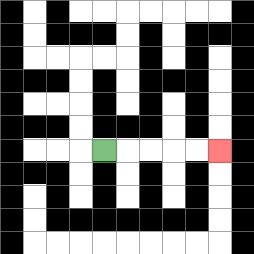{'start': '[4, 6]', 'end': '[9, 6]', 'path_directions': 'R,R,R,R,R', 'path_coordinates': '[[4, 6], [5, 6], [6, 6], [7, 6], [8, 6], [9, 6]]'}